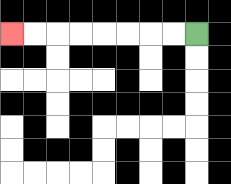{'start': '[8, 1]', 'end': '[0, 1]', 'path_directions': 'L,L,L,L,L,L,L,L', 'path_coordinates': '[[8, 1], [7, 1], [6, 1], [5, 1], [4, 1], [3, 1], [2, 1], [1, 1], [0, 1]]'}